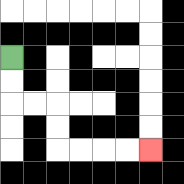{'start': '[0, 2]', 'end': '[6, 6]', 'path_directions': 'D,D,R,R,D,D,R,R,R,R', 'path_coordinates': '[[0, 2], [0, 3], [0, 4], [1, 4], [2, 4], [2, 5], [2, 6], [3, 6], [4, 6], [5, 6], [6, 6]]'}